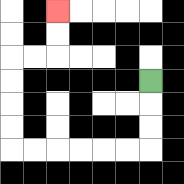{'start': '[6, 3]', 'end': '[2, 0]', 'path_directions': 'D,D,D,L,L,L,L,L,L,U,U,U,U,R,R,U,U', 'path_coordinates': '[[6, 3], [6, 4], [6, 5], [6, 6], [5, 6], [4, 6], [3, 6], [2, 6], [1, 6], [0, 6], [0, 5], [0, 4], [0, 3], [0, 2], [1, 2], [2, 2], [2, 1], [2, 0]]'}